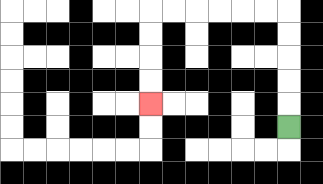{'start': '[12, 5]', 'end': '[6, 4]', 'path_directions': 'U,U,U,U,U,L,L,L,L,L,L,D,D,D,D', 'path_coordinates': '[[12, 5], [12, 4], [12, 3], [12, 2], [12, 1], [12, 0], [11, 0], [10, 0], [9, 0], [8, 0], [7, 0], [6, 0], [6, 1], [6, 2], [6, 3], [6, 4]]'}